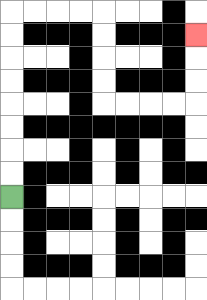{'start': '[0, 8]', 'end': '[8, 1]', 'path_directions': 'U,U,U,U,U,U,U,U,R,R,R,R,D,D,D,D,R,R,R,R,U,U,U', 'path_coordinates': '[[0, 8], [0, 7], [0, 6], [0, 5], [0, 4], [0, 3], [0, 2], [0, 1], [0, 0], [1, 0], [2, 0], [3, 0], [4, 0], [4, 1], [4, 2], [4, 3], [4, 4], [5, 4], [6, 4], [7, 4], [8, 4], [8, 3], [8, 2], [8, 1]]'}